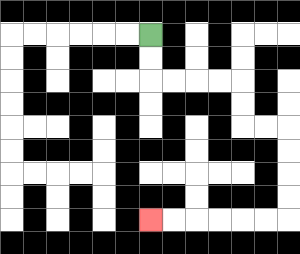{'start': '[6, 1]', 'end': '[6, 9]', 'path_directions': 'D,D,R,R,R,R,D,D,R,R,D,D,D,D,L,L,L,L,L,L', 'path_coordinates': '[[6, 1], [6, 2], [6, 3], [7, 3], [8, 3], [9, 3], [10, 3], [10, 4], [10, 5], [11, 5], [12, 5], [12, 6], [12, 7], [12, 8], [12, 9], [11, 9], [10, 9], [9, 9], [8, 9], [7, 9], [6, 9]]'}